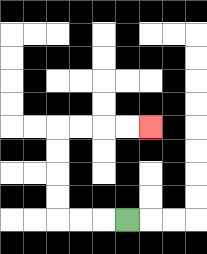{'start': '[5, 9]', 'end': '[6, 5]', 'path_directions': 'L,L,L,U,U,U,U,R,R,R,R', 'path_coordinates': '[[5, 9], [4, 9], [3, 9], [2, 9], [2, 8], [2, 7], [2, 6], [2, 5], [3, 5], [4, 5], [5, 5], [6, 5]]'}